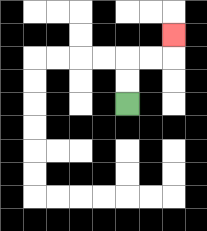{'start': '[5, 4]', 'end': '[7, 1]', 'path_directions': 'U,U,R,R,U', 'path_coordinates': '[[5, 4], [5, 3], [5, 2], [6, 2], [7, 2], [7, 1]]'}